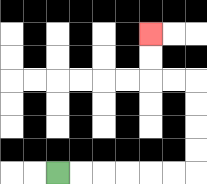{'start': '[2, 7]', 'end': '[6, 1]', 'path_directions': 'R,R,R,R,R,R,U,U,U,U,L,L,U,U', 'path_coordinates': '[[2, 7], [3, 7], [4, 7], [5, 7], [6, 7], [7, 7], [8, 7], [8, 6], [8, 5], [8, 4], [8, 3], [7, 3], [6, 3], [6, 2], [6, 1]]'}